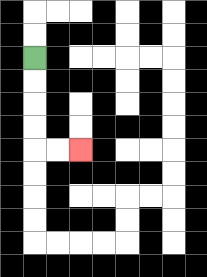{'start': '[1, 2]', 'end': '[3, 6]', 'path_directions': 'D,D,D,D,R,R', 'path_coordinates': '[[1, 2], [1, 3], [1, 4], [1, 5], [1, 6], [2, 6], [3, 6]]'}